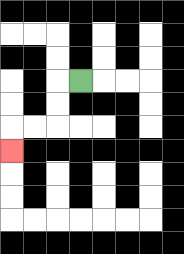{'start': '[3, 3]', 'end': '[0, 6]', 'path_directions': 'L,D,D,L,L,D', 'path_coordinates': '[[3, 3], [2, 3], [2, 4], [2, 5], [1, 5], [0, 5], [0, 6]]'}